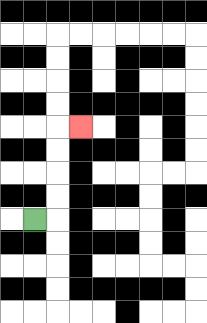{'start': '[1, 9]', 'end': '[3, 5]', 'path_directions': 'R,U,U,U,U,R', 'path_coordinates': '[[1, 9], [2, 9], [2, 8], [2, 7], [2, 6], [2, 5], [3, 5]]'}